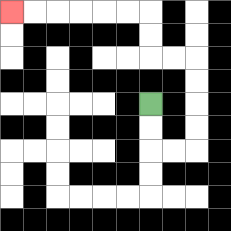{'start': '[6, 4]', 'end': '[0, 0]', 'path_directions': 'D,D,R,R,U,U,U,U,L,L,U,U,L,L,L,L,L,L', 'path_coordinates': '[[6, 4], [6, 5], [6, 6], [7, 6], [8, 6], [8, 5], [8, 4], [8, 3], [8, 2], [7, 2], [6, 2], [6, 1], [6, 0], [5, 0], [4, 0], [3, 0], [2, 0], [1, 0], [0, 0]]'}